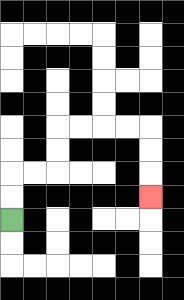{'start': '[0, 9]', 'end': '[6, 8]', 'path_directions': 'U,U,R,R,U,U,R,R,R,R,D,D,D', 'path_coordinates': '[[0, 9], [0, 8], [0, 7], [1, 7], [2, 7], [2, 6], [2, 5], [3, 5], [4, 5], [5, 5], [6, 5], [6, 6], [6, 7], [6, 8]]'}